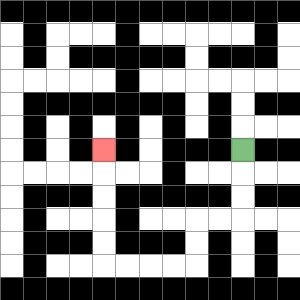{'start': '[10, 6]', 'end': '[4, 6]', 'path_directions': 'D,D,D,L,L,D,D,L,L,L,L,U,U,U,U,U', 'path_coordinates': '[[10, 6], [10, 7], [10, 8], [10, 9], [9, 9], [8, 9], [8, 10], [8, 11], [7, 11], [6, 11], [5, 11], [4, 11], [4, 10], [4, 9], [4, 8], [4, 7], [4, 6]]'}